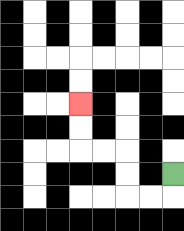{'start': '[7, 7]', 'end': '[3, 4]', 'path_directions': 'D,L,L,U,U,L,L,U,U', 'path_coordinates': '[[7, 7], [7, 8], [6, 8], [5, 8], [5, 7], [5, 6], [4, 6], [3, 6], [3, 5], [3, 4]]'}